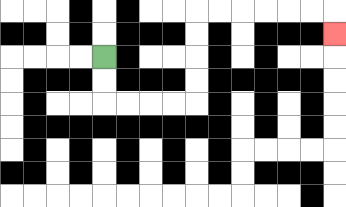{'start': '[4, 2]', 'end': '[14, 1]', 'path_directions': 'D,D,R,R,R,R,U,U,U,U,R,R,R,R,R,R,D', 'path_coordinates': '[[4, 2], [4, 3], [4, 4], [5, 4], [6, 4], [7, 4], [8, 4], [8, 3], [8, 2], [8, 1], [8, 0], [9, 0], [10, 0], [11, 0], [12, 0], [13, 0], [14, 0], [14, 1]]'}